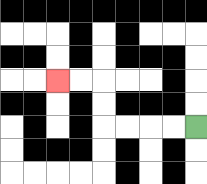{'start': '[8, 5]', 'end': '[2, 3]', 'path_directions': 'L,L,L,L,U,U,L,L', 'path_coordinates': '[[8, 5], [7, 5], [6, 5], [5, 5], [4, 5], [4, 4], [4, 3], [3, 3], [2, 3]]'}